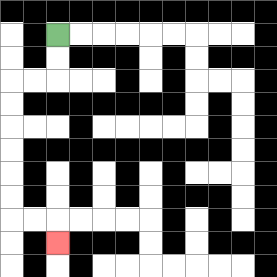{'start': '[2, 1]', 'end': '[2, 10]', 'path_directions': 'D,D,L,L,D,D,D,D,D,D,R,R,D', 'path_coordinates': '[[2, 1], [2, 2], [2, 3], [1, 3], [0, 3], [0, 4], [0, 5], [0, 6], [0, 7], [0, 8], [0, 9], [1, 9], [2, 9], [2, 10]]'}